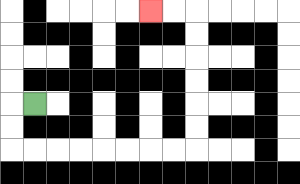{'start': '[1, 4]', 'end': '[6, 0]', 'path_directions': 'L,D,D,R,R,R,R,R,R,R,R,U,U,U,U,U,U,L,L', 'path_coordinates': '[[1, 4], [0, 4], [0, 5], [0, 6], [1, 6], [2, 6], [3, 6], [4, 6], [5, 6], [6, 6], [7, 6], [8, 6], [8, 5], [8, 4], [8, 3], [8, 2], [8, 1], [8, 0], [7, 0], [6, 0]]'}